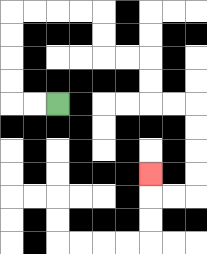{'start': '[2, 4]', 'end': '[6, 7]', 'path_directions': 'L,L,U,U,U,U,R,R,R,R,D,D,R,R,D,D,R,R,D,D,D,D,L,L,U', 'path_coordinates': '[[2, 4], [1, 4], [0, 4], [0, 3], [0, 2], [0, 1], [0, 0], [1, 0], [2, 0], [3, 0], [4, 0], [4, 1], [4, 2], [5, 2], [6, 2], [6, 3], [6, 4], [7, 4], [8, 4], [8, 5], [8, 6], [8, 7], [8, 8], [7, 8], [6, 8], [6, 7]]'}